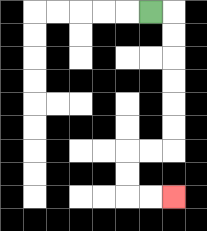{'start': '[6, 0]', 'end': '[7, 8]', 'path_directions': 'R,D,D,D,D,D,D,L,L,D,D,R,R', 'path_coordinates': '[[6, 0], [7, 0], [7, 1], [7, 2], [7, 3], [7, 4], [7, 5], [7, 6], [6, 6], [5, 6], [5, 7], [5, 8], [6, 8], [7, 8]]'}